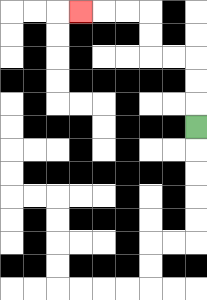{'start': '[8, 5]', 'end': '[3, 0]', 'path_directions': 'U,U,U,L,L,U,U,L,L,L', 'path_coordinates': '[[8, 5], [8, 4], [8, 3], [8, 2], [7, 2], [6, 2], [6, 1], [6, 0], [5, 0], [4, 0], [3, 0]]'}